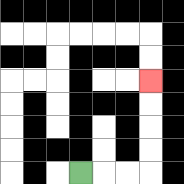{'start': '[3, 7]', 'end': '[6, 3]', 'path_directions': 'R,R,R,U,U,U,U', 'path_coordinates': '[[3, 7], [4, 7], [5, 7], [6, 7], [6, 6], [6, 5], [6, 4], [6, 3]]'}